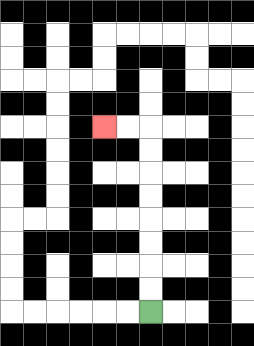{'start': '[6, 13]', 'end': '[4, 5]', 'path_directions': 'U,U,U,U,U,U,U,U,L,L', 'path_coordinates': '[[6, 13], [6, 12], [6, 11], [6, 10], [6, 9], [6, 8], [6, 7], [6, 6], [6, 5], [5, 5], [4, 5]]'}